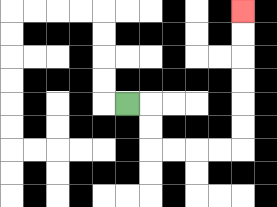{'start': '[5, 4]', 'end': '[10, 0]', 'path_directions': 'R,D,D,R,R,R,R,U,U,U,U,U,U', 'path_coordinates': '[[5, 4], [6, 4], [6, 5], [6, 6], [7, 6], [8, 6], [9, 6], [10, 6], [10, 5], [10, 4], [10, 3], [10, 2], [10, 1], [10, 0]]'}